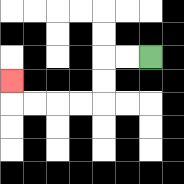{'start': '[6, 2]', 'end': '[0, 3]', 'path_directions': 'L,L,D,D,L,L,L,L,U', 'path_coordinates': '[[6, 2], [5, 2], [4, 2], [4, 3], [4, 4], [3, 4], [2, 4], [1, 4], [0, 4], [0, 3]]'}